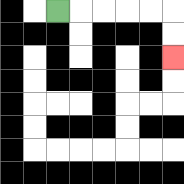{'start': '[2, 0]', 'end': '[7, 2]', 'path_directions': 'R,R,R,R,R,D,D', 'path_coordinates': '[[2, 0], [3, 0], [4, 0], [5, 0], [6, 0], [7, 0], [7, 1], [7, 2]]'}